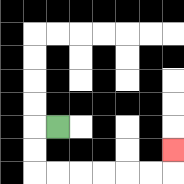{'start': '[2, 5]', 'end': '[7, 6]', 'path_directions': 'L,D,D,R,R,R,R,R,R,U', 'path_coordinates': '[[2, 5], [1, 5], [1, 6], [1, 7], [2, 7], [3, 7], [4, 7], [5, 7], [6, 7], [7, 7], [7, 6]]'}